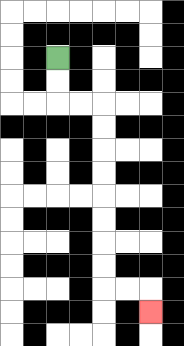{'start': '[2, 2]', 'end': '[6, 13]', 'path_directions': 'D,D,R,R,D,D,D,D,D,D,D,D,R,R,D', 'path_coordinates': '[[2, 2], [2, 3], [2, 4], [3, 4], [4, 4], [4, 5], [4, 6], [4, 7], [4, 8], [4, 9], [4, 10], [4, 11], [4, 12], [5, 12], [6, 12], [6, 13]]'}